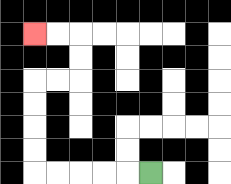{'start': '[6, 7]', 'end': '[1, 1]', 'path_directions': 'L,L,L,L,L,U,U,U,U,R,R,U,U,L,L', 'path_coordinates': '[[6, 7], [5, 7], [4, 7], [3, 7], [2, 7], [1, 7], [1, 6], [1, 5], [1, 4], [1, 3], [2, 3], [3, 3], [3, 2], [3, 1], [2, 1], [1, 1]]'}